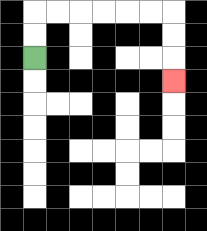{'start': '[1, 2]', 'end': '[7, 3]', 'path_directions': 'U,U,R,R,R,R,R,R,D,D,D', 'path_coordinates': '[[1, 2], [1, 1], [1, 0], [2, 0], [3, 0], [4, 0], [5, 0], [6, 0], [7, 0], [7, 1], [7, 2], [7, 3]]'}